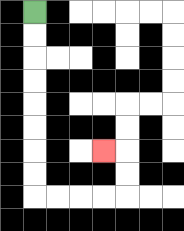{'start': '[1, 0]', 'end': '[4, 6]', 'path_directions': 'D,D,D,D,D,D,D,D,R,R,R,R,U,U,L', 'path_coordinates': '[[1, 0], [1, 1], [1, 2], [1, 3], [1, 4], [1, 5], [1, 6], [1, 7], [1, 8], [2, 8], [3, 8], [4, 8], [5, 8], [5, 7], [5, 6], [4, 6]]'}